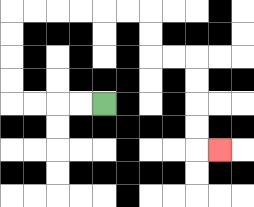{'start': '[4, 4]', 'end': '[9, 6]', 'path_directions': 'L,L,L,L,U,U,U,U,R,R,R,R,R,R,D,D,R,R,D,D,D,D,R', 'path_coordinates': '[[4, 4], [3, 4], [2, 4], [1, 4], [0, 4], [0, 3], [0, 2], [0, 1], [0, 0], [1, 0], [2, 0], [3, 0], [4, 0], [5, 0], [6, 0], [6, 1], [6, 2], [7, 2], [8, 2], [8, 3], [8, 4], [8, 5], [8, 6], [9, 6]]'}